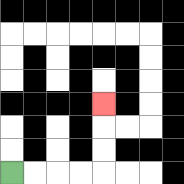{'start': '[0, 7]', 'end': '[4, 4]', 'path_directions': 'R,R,R,R,U,U,U', 'path_coordinates': '[[0, 7], [1, 7], [2, 7], [3, 7], [4, 7], [4, 6], [4, 5], [4, 4]]'}